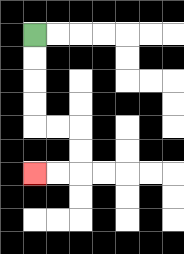{'start': '[1, 1]', 'end': '[1, 7]', 'path_directions': 'D,D,D,D,R,R,D,D,L,L', 'path_coordinates': '[[1, 1], [1, 2], [1, 3], [1, 4], [1, 5], [2, 5], [3, 5], [3, 6], [3, 7], [2, 7], [1, 7]]'}